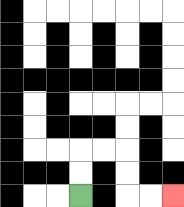{'start': '[3, 8]', 'end': '[7, 8]', 'path_directions': 'U,U,R,R,D,D,R,R', 'path_coordinates': '[[3, 8], [3, 7], [3, 6], [4, 6], [5, 6], [5, 7], [5, 8], [6, 8], [7, 8]]'}